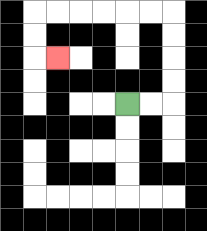{'start': '[5, 4]', 'end': '[2, 2]', 'path_directions': 'R,R,U,U,U,U,L,L,L,L,L,L,D,D,R', 'path_coordinates': '[[5, 4], [6, 4], [7, 4], [7, 3], [7, 2], [7, 1], [7, 0], [6, 0], [5, 0], [4, 0], [3, 0], [2, 0], [1, 0], [1, 1], [1, 2], [2, 2]]'}